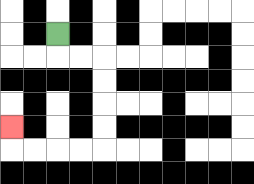{'start': '[2, 1]', 'end': '[0, 5]', 'path_directions': 'D,R,R,D,D,D,D,L,L,L,L,U', 'path_coordinates': '[[2, 1], [2, 2], [3, 2], [4, 2], [4, 3], [4, 4], [4, 5], [4, 6], [3, 6], [2, 6], [1, 6], [0, 6], [0, 5]]'}